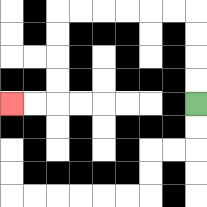{'start': '[8, 4]', 'end': '[0, 4]', 'path_directions': 'U,U,U,U,L,L,L,L,L,L,D,D,D,D,L,L', 'path_coordinates': '[[8, 4], [8, 3], [8, 2], [8, 1], [8, 0], [7, 0], [6, 0], [5, 0], [4, 0], [3, 0], [2, 0], [2, 1], [2, 2], [2, 3], [2, 4], [1, 4], [0, 4]]'}